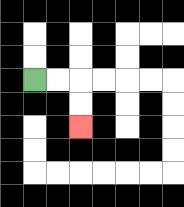{'start': '[1, 3]', 'end': '[3, 5]', 'path_directions': 'R,R,D,D', 'path_coordinates': '[[1, 3], [2, 3], [3, 3], [3, 4], [3, 5]]'}